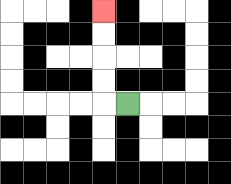{'start': '[5, 4]', 'end': '[4, 0]', 'path_directions': 'L,U,U,U,U', 'path_coordinates': '[[5, 4], [4, 4], [4, 3], [4, 2], [4, 1], [4, 0]]'}